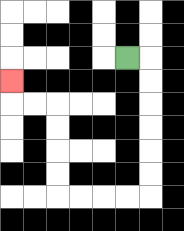{'start': '[5, 2]', 'end': '[0, 3]', 'path_directions': 'R,D,D,D,D,D,D,L,L,L,L,U,U,U,U,L,L,U', 'path_coordinates': '[[5, 2], [6, 2], [6, 3], [6, 4], [6, 5], [6, 6], [6, 7], [6, 8], [5, 8], [4, 8], [3, 8], [2, 8], [2, 7], [2, 6], [2, 5], [2, 4], [1, 4], [0, 4], [0, 3]]'}